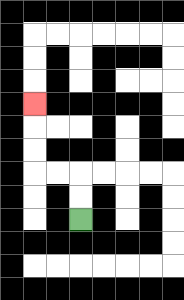{'start': '[3, 9]', 'end': '[1, 4]', 'path_directions': 'U,U,L,L,U,U,U', 'path_coordinates': '[[3, 9], [3, 8], [3, 7], [2, 7], [1, 7], [1, 6], [1, 5], [1, 4]]'}